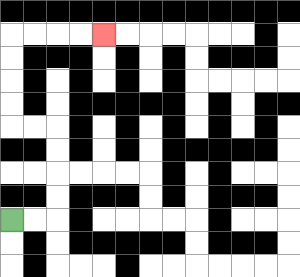{'start': '[0, 9]', 'end': '[4, 1]', 'path_directions': 'R,R,U,U,U,U,L,L,U,U,U,U,R,R,R,R', 'path_coordinates': '[[0, 9], [1, 9], [2, 9], [2, 8], [2, 7], [2, 6], [2, 5], [1, 5], [0, 5], [0, 4], [0, 3], [0, 2], [0, 1], [1, 1], [2, 1], [3, 1], [4, 1]]'}